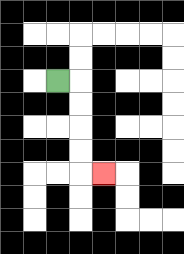{'start': '[2, 3]', 'end': '[4, 7]', 'path_directions': 'R,D,D,D,D,R', 'path_coordinates': '[[2, 3], [3, 3], [3, 4], [3, 5], [3, 6], [3, 7], [4, 7]]'}